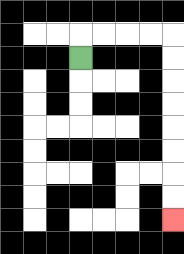{'start': '[3, 2]', 'end': '[7, 9]', 'path_directions': 'U,R,R,R,R,D,D,D,D,D,D,D,D', 'path_coordinates': '[[3, 2], [3, 1], [4, 1], [5, 1], [6, 1], [7, 1], [7, 2], [7, 3], [7, 4], [7, 5], [7, 6], [7, 7], [7, 8], [7, 9]]'}